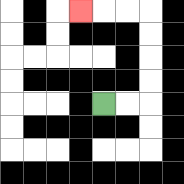{'start': '[4, 4]', 'end': '[3, 0]', 'path_directions': 'R,R,U,U,U,U,L,L,L', 'path_coordinates': '[[4, 4], [5, 4], [6, 4], [6, 3], [6, 2], [6, 1], [6, 0], [5, 0], [4, 0], [3, 0]]'}